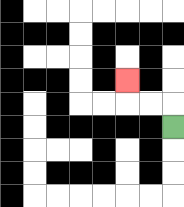{'start': '[7, 5]', 'end': '[5, 3]', 'path_directions': 'U,L,L,U', 'path_coordinates': '[[7, 5], [7, 4], [6, 4], [5, 4], [5, 3]]'}